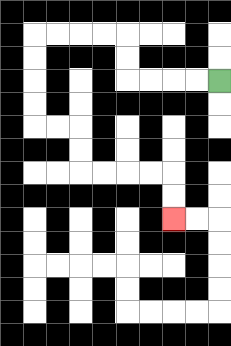{'start': '[9, 3]', 'end': '[7, 9]', 'path_directions': 'L,L,L,L,U,U,L,L,L,L,D,D,D,D,R,R,D,D,R,R,R,R,D,D', 'path_coordinates': '[[9, 3], [8, 3], [7, 3], [6, 3], [5, 3], [5, 2], [5, 1], [4, 1], [3, 1], [2, 1], [1, 1], [1, 2], [1, 3], [1, 4], [1, 5], [2, 5], [3, 5], [3, 6], [3, 7], [4, 7], [5, 7], [6, 7], [7, 7], [7, 8], [7, 9]]'}